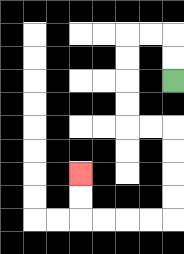{'start': '[7, 3]', 'end': '[3, 7]', 'path_directions': 'U,U,L,L,D,D,D,D,R,R,D,D,D,D,L,L,L,L,U,U', 'path_coordinates': '[[7, 3], [7, 2], [7, 1], [6, 1], [5, 1], [5, 2], [5, 3], [5, 4], [5, 5], [6, 5], [7, 5], [7, 6], [7, 7], [7, 8], [7, 9], [6, 9], [5, 9], [4, 9], [3, 9], [3, 8], [3, 7]]'}